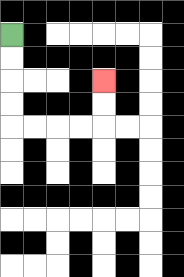{'start': '[0, 1]', 'end': '[4, 3]', 'path_directions': 'D,D,D,D,R,R,R,R,U,U', 'path_coordinates': '[[0, 1], [0, 2], [0, 3], [0, 4], [0, 5], [1, 5], [2, 5], [3, 5], [4, 5], [4, 4], [4, 3]]'}